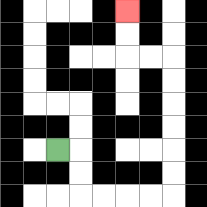{'start': '[2, 6]', 'end': '[5, 0]', 'path_directions': 'R,D,D,R,R,R,R,U,U,U,U,U,U,L,L,U,U', 'path_coordinates': '[[2, 6], [3, 6], [3, 7], [3, 8], [4, 8], [5, 8], [6, 8], [7, 8], [7, 7], [7, 6], [7, 5], [7, 4], [7, 3], [7, 2], [6, 2], [5, 2], [5, 1], [5, 0]]'}